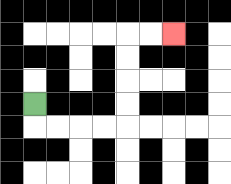{'start': '[1, 4]', 'end': '[7, 1]', 'path_directions': 'D,R,R,R,R,U,U,U,U,R,R', 'path_coordinates': '[[1, 4], [1, 5], [2, 5], [3, 5], [4, 5], [5, 5], [5, 4], [5, 3], [5, 2], [5, 1], [6, 1], [7, 1]]'}